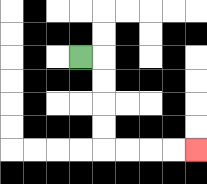{'start': '[3, 2]', 'end': '[8, 6]', 'path_directions': 'R,D,D,D,D,R,R,R,R', 'path_coordinates': '[[3, 2], [4, 2], [4, 3], [4, 4], [4, 5], [4, 6], [5, 6], [6, 6], [7, 6], [8, 6]]'}